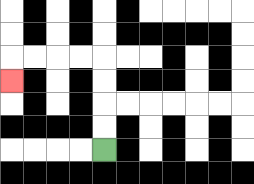{'start': '[4, 6]', 'end': '[0, 3]', 'path_directions': 'U,U,U,U,L,L,L,L,D', 'path_coordinates': '[[4, 6], [4, 5], [4, 4], [4, 3], [4, 2], [3, 2], [2, 2], [1, 2], [0, 2], [0, 3]]'}